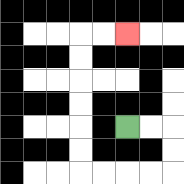{'start': '[5, 5]', 'end': '[5, 1]', 'path_directions': 'R,R,D,D,L,L,L,L,U,U,U,U,U,U,R,R', 'path_coordinates': '[[5, 5], [6, 5], [7, 5], [7, 6], [7, 7], [6, 7], [5, 7], [4, 7], [3, 7], [3, 6], [3, 5], [3, 4], [3, 3], [3, 2], [3, 1], [4, 1], [5, 1]]'}